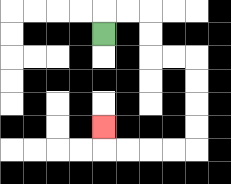{'start': '[4, 1]', 'end': '[4, 5]', 'path_directions': 'U,R,R,D,D,R,R,D,D,D,D,L,L,L,L,U', 'path_coordinates': '[[4, 1], [4, 0], [5, 0], [6, 0], [6, 1], [6, 2], [7, 2], [8, 2], [8, 3], [8, 4], [8, 5], [8, 6], [7, 6], [6, 6], [5, 6], [4, 6], [4, 5]]'}